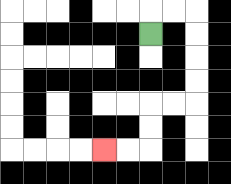{'start': '[6, 1]', 'end': '[4, 6]', 'path_directions': 'U,R,R,D,D,D,D,L,L,D,D,L,L', 'path_coordinates': '[[6, 1], [6, 0], [7, 0], [8, 0], [8, 1], [8, 2], [8, 3], [8, 4], [7, 4], [6, 4], [6, 5], [6, 6], [5, 6], [4, 6]]'}